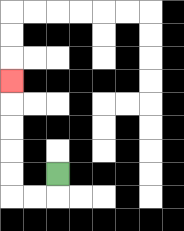{'start': '[2, 7]', 'end': '[0, 3]', 'path_directions': 'D,L,L,U,U,U,U,U', 'path_coordinates': '[[2, 7], [2, 8], [1, 8], [0, 8], [0, 7], [0, 6], [0, 5], [0, 4], [0, 3]]'}